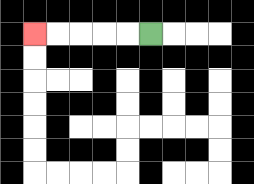{'start': '[6, 1]', 'end': '[1, 1]', 'path_directions': 'L,L,L,L,L', 'path_coordinates': '[[6, 1], [5, 1], [4, 1], [3, 1], [2, 1], [1, 1]]'}